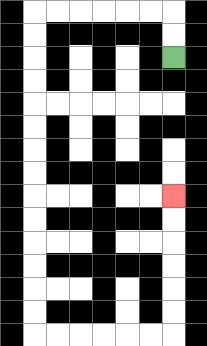{'start': '[7, 2]', 'end': '[7, 8]', 'path_directions': 'U,U,L,L,L,L,L,L,D,D,D,D,D,D,D,D,D,D,D,D,D,D,R,R,R,R,R,R,U,U,U,U,U,U', 'path_coordinates': '[[7, 2], [7, 1], [7, 0], [6, 0], [5, 0], [4, 0], [3, 0], [2, 0], [1, 0], [1, 1], [1, 2], [1, 3], [1, 4], [1, 5], [1, 6], [1, 7], [1, 8], [1, 9], [1, 10], [1, 11], [1, 12], [1, 13], [1, 14], [2, 14], [3, 14], [4, 14], [5, 14], [6, 14], [7, 14], [7, 13], [7, 12], [7, 11], [7, 10], [7, 9], [7, 8]]'}